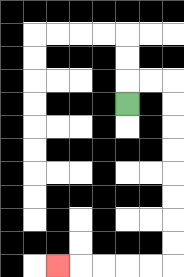{'start': '[5, 4]', 'end': '[2, 11]', 'path_directions': 'U,R,R,D,D,D,D,D,D,D,D,L,L,L,L,L', 'path_coordinates': '[[5, 4], [5, 3], [6, 3], [7, 3], [7, 4], [7, 5], [7, 6], [7, 7], [7, 8], [7, 9], [7, 10], [7, 11], [6, 11], [5, 11], [4, 11], [3, 11], [2, 11]]'}